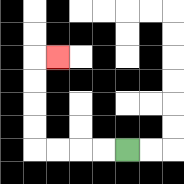{'start': '[5, 6]', 'end': '[2, 2]', 'path_directions': 'L,L,L,L,U,U,U,U,R', 'path_coordinates': '[[5, 6], [4, 6], [3, 6], [2, 6], [1, 6], [1, 5], [1, 4], [1, 3], [1, 2], [2, 2]]'}